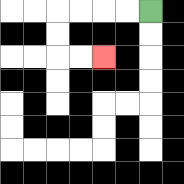{'start': '[6, 0]', 'end': '[4, 2]', 'path_directions': 'L,L,L,L,D,D,R,R', 'path_coordinates': '[[6, 0], [5, 0], [4, 0], [3, 0], [2, 0], [2, 1], [2, 2], [3, 2], [4, 2]]'}